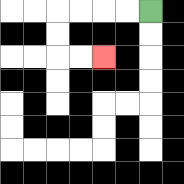{'start': '[6, 0]', 'end': '[4, 2]', 'path_directions': 'L,L,L,L,D,D,R,R', 'path_coordinates': '[[6, 0], [5, 0], [4, 0], [3, 0], [2, 0], [2, 1], [2, 2], [3, 2], [4, 2]]'}